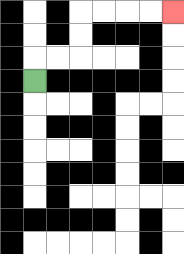{'start': '[1, 3]', 'end': '[7, 0]', 'path_directions': 'U,R,R,U,U,R,R,R,R', 'path_coordinates': '[[1, 3], [1, 2], [2, 2], [3, 2], [3, 1], [3, 0], [4, 0], [5, 0], [6, 0], [7, 0]]'}